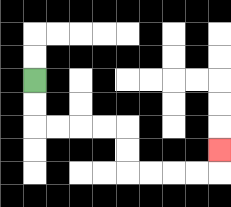{'start': '[1, 3]', 'end': '[9, 6]', 'path_directions': 'D,D,R,R,R,R,D,D,R,R,R,R,U', 'path_coordinates': '[[1, 3], [1, 4], [1, 5], [2, 5], [3, 5], [4, 5], [5, 5], [5, 6], [5, 7], [6, 7], [7, 7], [8, 7], [9, 7], [9, 6]]'}